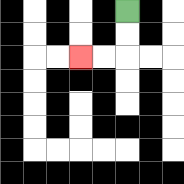{'start': '[5, 0]', 'end': '[3, 2]', 'path_directions': 'D,D,L,L', 'path_coordinates': '[[5, 0], [5, 1], [5, 2], [4, 2], [3, 2]]'}